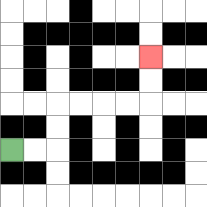{'start': '[0, 6]', 'end': '[6, 2]', 'path_directions': 'R,R,U,U,R,R,R,R,U,U', 'path_coordinates': '[[0, 6], [1, 6], [2, 6], [2, 5], [2, 4], [3, 4], [4, 4], [5, 4], [6, 4], [6, 3], [6, 2]]'}